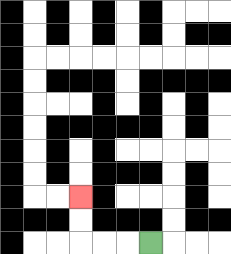{'start': '[6, 10]', 'end': '[3, 8]', 'path_directions': 'L,L,L,U,U', 'path_coordinates': '[[6, 10], [5, 10], [4, 10], [3, 10], [3, 9], [3, 8]]'}